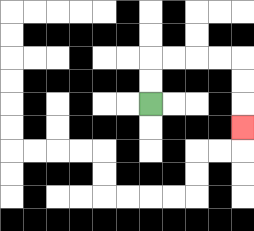{'start': '[6, 4]', 'end': '[10, 5]', 'path_directions': 'U,U,R,R,R,R,D,D,D', 'path_coordinates': '[[6, 4], [6, 3], [6, 2], [7, 2], [8, 2], [9, 2], [10, 2], [10, 3], [10, 4], [10, 5]]'}